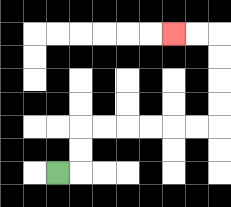{'start': '[2, 7]', 'end': '[7, 1]', 'path_directions': 'R,U,U,R,R,R,R,R,R,U,U,U,U,L,L', 'path_coordinates': '[[2, 7], [3, 7], [3, 6], [3, 5], [4, 5], [5, 5], [6, 5], [7, 5], [8, 5], [9, 5], [9, 4], [9, 3], [9, 2], [9, 1], [8, 1], [7, 1]]'}